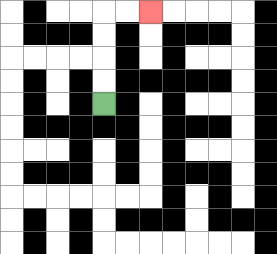{'start': '[4, 4]', 'end': '[6, 0]', 'path_directions': 'U,U,U,U,R,R', 'path_coordinates': '[[4, 4], [4, 3], [4, 2], [4, 1], [4, 0], [5, 0], [6, 0]]'}